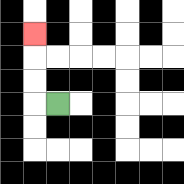{'start': '[2, 4]', 'end': '[1, 1]', 'path_directions': 'L,U,U,U', 'path_coordinates': '[[2, 4], [1, 4], [1, 3], [1, 2], [1, 1]]'}